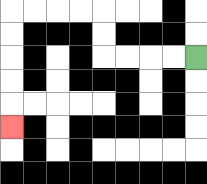{'start': '[8, 2]', 'end': '[0, 5]', 'path_directions': 'L,L,L,L,U,U,L,L,L,L,D,D,D,D,D', 'path_coordinates': '[[8, 2], [7, 2], [6, 2], [5, 2], [4, 2], [4, 1], [4, 0], [3, 0], [2, 0], [1, 0], [0, 0], [0, 1], [0, 2], [0, 3], [0, 4], [0, 5]]'}